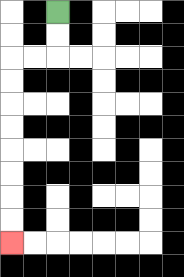{'start': '[2, 0]', 'end': '[0, 10]', 'path_directions': 'D,D,L,L,D,D,D,D,D,D,D,D', 'path_coordinates': '[[2, 0], [2, 1], [2, 2], [1, 2], [0, 2], [0, 3], [0, 4], [0, 5], [0, 6], [0, 7], [0, 8], [0, 9], [0, 10]]'}